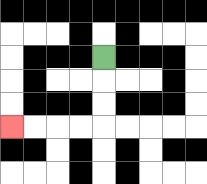{'start': '[4, 2]', 'end': '[0, 5]', 'path_directions': 'D,D,D,L,L,L,L', 'path_coordinates': '[[4, 2], [4, 3], [4, 4], [4, 5], [3, 5], [2, 5], [1, 5], [0, 5]]'}